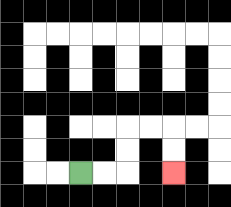{'start': '[3, 7]', 'end': '[7, 7]', 'path_directions': 'R,R,U,U,R,R,D,D', 'path_coordinates': '[[3, 7], [4, 7], [5, 7], [5, 6], [5, 5], [6, 5], [7, 5], [7, 6], [7, 7]]'}